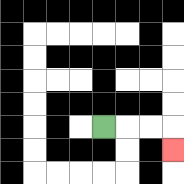{'start': '[4, 5]', 'end': '[7, 6]', 'path_directions': 'R,R,R,D', 'path_coordinates': '[[4, 5], [5, 5], [6, 5], [7, 5], [7, 6]]'}